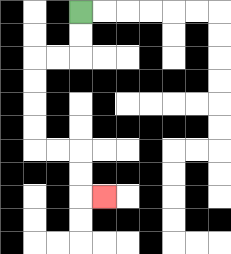{'start': '[3, 0]', 'end': '[4, 8]', 'path_directions': 'D,D,L,L,D,D,D,D,R,R,D,D,R', 'path_coordinates': '[[3, 0], [3, 1], [3, 2], [2, 2], [1, 2], [1, 3], [1, 4], [1, 5], [1, 6], [2, 6], [3, 6], [3, 7], [3, 8], [4, 8]]'}